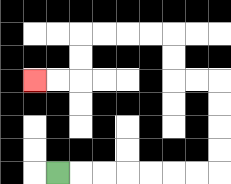{'start': '[2, 7]', 'end': '[1, 3]', 'path_directions': 'R,R,R,R,R,R,R,U,U,U,U,L,L,U,U,L,L,L,L,D,D,L,L', 'path_coordinates': '[[2, 7], [3, 7], [4, 7], [5, 7], [6, 7], [7, 7], [8, 7], [9, 7], [9, 6], [9, 5], [9, 4], [9, 3], [8, 3], [7, 3], [7, 2], [7, 1], [6, 1], [5, 1], [4, 1], [3, 1], [3, 2], [3, 3], [2, 3], [1, 3]]'}